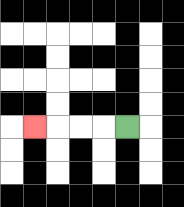{'start': '[5, 5]', 'end': '[1, 5]', 'path_directions': 'L,L,L,L', 'path_coordinates': '[[5, 5], [4, 5], [3, 5], [2, 5], [1, 5]]'}